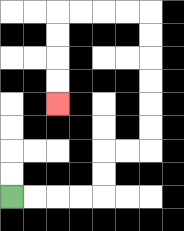{'start': '[0, 8]', 'end': '[2, 4]', 'path_directions': 'R,R,R,R,U,U,R,R,U,U,U,U,U,U,L,L,L,L,D,D,D,D', 'path_coordinates': '[[0, 8], [1, 8], [2, 8], [3, 8], [4, 8], [4, 7], [4, 6], [5, 6], [6, 6], [6, 5], [6, 4], [6, 3], [6, 2], [6, 1], [6, 0], [5, 0], [4, 0], [3, 0], [2, 0], [2, 1], [2, 2], [2, 3], [2, 4]]'}